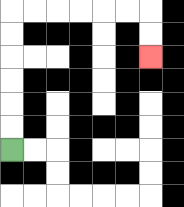{'start': '[0, 6]', 'end': '[6, 2]', 'path_directions': 'U,U,U,U,U,U,R,R,R,R,R,R,D,D', 'path_coordinates': '[[0, 6], [0, 5], [0, 4], [0, 3], [0, 2], [0, 1], [0, 0], [1, 0], [2, 0], [3, 0], [4, 0], [5, 0], [6, 0], [6, 1], [6, 2]]'}